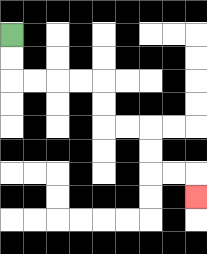{'start': '[0, 1]', 'end': '[8, 8]', 'path_directions': 'D,D,R,R,R,R,D,D,R,R,D,D,R,R,D', 'path_coordinates': '[[0, 1], [0, 2], [0, 3], [1, 3], [2, 3], [3, 3], [4, 3], [4, 4], [4, 5], [5, 5], [6, 5], [6, 6], [6, 7], [7, 7], [8, 7], [8, 8]]'}